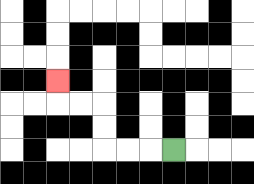{'start': '[7, 6]', 'end': '[2, 3]', 'path_directions': 'L,L,L,U,U,L,L,U', 'path_coordinates': '[[7, 6], [6, 6], [5, 6], [4, 6], [4, 5], [4, 4], [3, 4], [2, 4], [2, 3]]'}